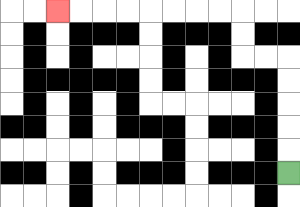{'start': '[12, 7]', 'end': '[2, 0]', 'path_directions': 'U,U,U,U,U,L,L,U,U,L,L,L,L,L,L,L,L', 'path_coordinates': '[[12, 7], [12, 6], [12, 5], [12, 4], [12, 3], [12, 2], [11, 2], [10, 2], [10, 1], [10, 0], [9, 0], [8, 0], [7, 0], [6, 0], [5, 0], [4, 0], [3, 0], [2, 0]]'}